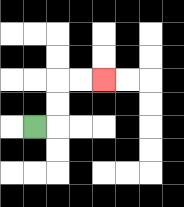{'start': '[1, 5]', 'end': '[4, 3]', 'path_directions': 'R,U,U,R,R', 'path_coordinates': '[[1, 5], [2, 5], [2, 4], [2, 3], [3, 3], [4, 3]]'}